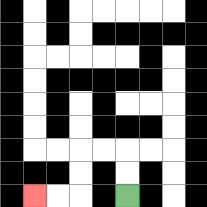{'start': '[5, 8]', 'end': '[1, 8]', 'path_directions': 'U,U,L,L,D,D,L,L', 'path_coordinates': '[[5, 8], [5, 7], [5, 6], [4, 6], [3, 6], [3, 7], [3, 8], [2, 8], [1, 8]]'}